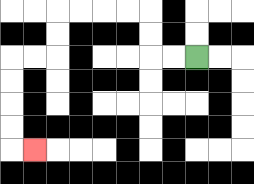{'start': '[8, 2]', 'end': '[1, 6]', 'path_directions': 'L,L,U,U,L,L,L,L,D,D,L,L,D,D,D,D,R', 'path_coordinates': '[[8, 2], [7, 2], [6, 2], [6, 1], [6, 0], [5, 0], [4, 0], [3, 0], [2, 0], [2, 1], [2, 2], [1, 2], [0, 2], [0, 3], [0, 4], [0, 5], [0, 6], [1, 6]]'}